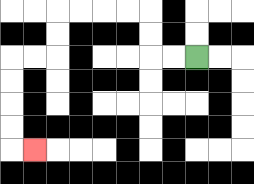{'start': '[8, 2]', 'end': '[1, 6]', 'path_directions': 'L,L,U,U,L,L,L,L,D,D,L,L,D,D,D,D,R', 'path_coordinates': '[[8, 2], [7, 2], [6, 2], [6, 1], [6, 0], [5, 0], [4, 0], [3, 0], [2, 0], [2, 1], [2, 2], [1, 2], [0, 2], [0, 3], [0, 4], [0, 5], [0, 6], [1, 6]]'}